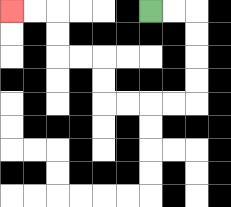{'start': '[6, 0]', 'end': '[0, 0]', 'path_directions': 'R,R,D,D,D,D,L,L,L,L,U,U,L,L,U,U,L,L', 'path_coordinates': '[[6, 0], [7, 0], [8, 0], [8, 1], [8, 2], [8, 3], [8, 4], [7, 4], [6, 4], [5, 4], [4, 4], [4, 3], [4, 2], [3, 2], [2, 2], [2, 1], [2, 0], [1, 0], [0, 0]]'}